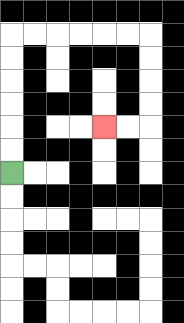{'start': '[0, 7]', 'end': '[4, 5]', 'path_directions': 'U,U,U,U,U,U,R,R,R,R,R,R,D,D,D,D,L,L', 'path_coordinates': '[[0, 7], [0, 6], [0, 5], [0, 4], [0, 3], [0, 2], [0, 1], [1, 1], [2, 1], [3, 1], [4, 1], [5, 1], [6, 1], [6, 2], [6, 3], [6, 4], [6, 5], [5, 5], [4, 5]]'}